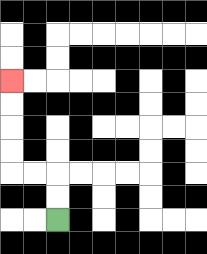{'start': '[2, 9]', 'end': '[0, 3]', 'path_directions': 'U,U,L,L,U,U,U,U', 'path_coordinates': '[[2, 9], [2, 8], [2, 7], [1, 7], [0, 7], [0, 6], [0, 5], [0, 4], [0, 3]]'}